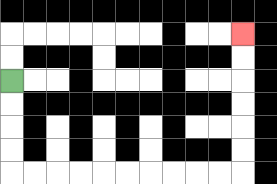{'start': '[0, 3]', 'end': '[10, 1]', 'path_directions': 'D,D,D,D,R,R,R,R,R,R,R,R,R,R,U,U,U,U,U,U', 'path_coordinates': '[[0, 3], [0, 4], [0, 5], [0, 6], [0, 7], [1, 7], [2, 7], [3, 7], [4, 7], [5, 7], [6, 7], [7, 7], [8, 7], [9, 7], [10, 7], [10, 6], [10, 5], [10, 4], [10, 3], [10, 2], [10, 1]]'}